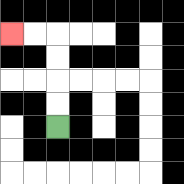{'start': '[2, 5]', 'end': '[0, 1]', 'path_directions': 'U,U,U,U,L,L', 'path_coordinates': '[[2, 5], [2, 4], [2, 3], [2, 2], [2, 1], [1, 1], [0, 1]]'}